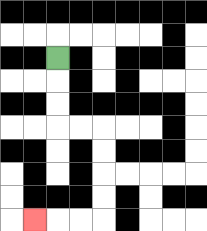{'start': '[2, 2]', 'end': '[1, 9]', 'path_directions': 'D,D,D,R,R,D,D,D,D,L,L,L', 'path_coordinates': '[[2, 2], [2, 3], [2, 4], [2, 5], [3, 5], [4, 5], [4, 6], [4, 7], [4, 8], [4, 9], [3, 9], [2, 9], [1, 9]]'}